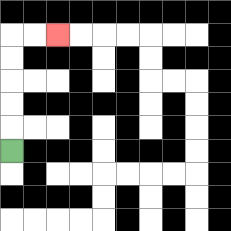{'start': '[0, 6]', 'end': '[2, 1]', 'path_directions': 'U,U,U,U,U,R,R', 'path_coordinates': '[[0, 6], [0, 5], [0, 4], [0, 3], [0, 2], [0, 1], [1, 1], [2, 1]]'}